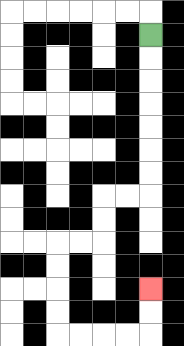{'start': '[6, 1]', 'end': '[6, 12]', 'path_directions': 'D,D,D,D,D,D,D,L,L,D,D,L,L,D,D,D,D,R,R,R,R,U,U', 'path_coordinates': '[[6, 1], [6, 2], [6, 3], [6, 4], [6, 5], [6, 6], [6, 7], [6, 8], [5, 8], [4, 8], [4, 9], [4, 10], [3, 10], [2, 10], [2, 11], [2, 12], [2, 13], [2, 14], [3, 14], [4, 14], [5, 14], [6, 14], [6, 13], [6, 12]]'}